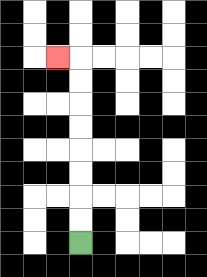{'start': '[3, 10]', 'end': '[2, 2]', 'path_directions': 'U,U,U,U,U,U,U,U,L', 'path_coordinates': '[[3, 10], [3, 9], [3, 8], [3, 7], [3, 6], [3, 5], [3, 4], [3, 3], [3, 2], [2, 2]]'}